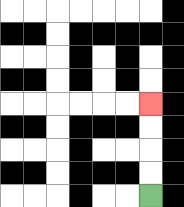{'start': '[6, 8]', 'end': '[6, 4]', 'path_directions': 'U,U,U,U', 'path_coordinates': '[[6, 8], [6, 7], [6, 6], [6, 5], [6, 4]]'}